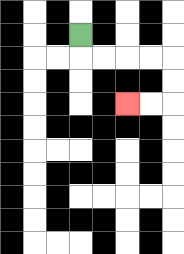{'start': '[3, 1]', 'end': '[5, 4]', 'path_directions': 'D,R,R,R,R,D,D,L,L', 'path_coordinates': '[[3, 1], [3, 2], [4, 2], [5, 2], [6, 2], [7, 2], [7, 3], [7, 4], [6, 4], [5, 4]]'}